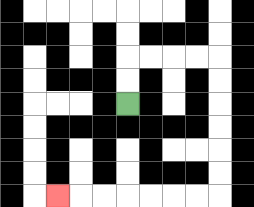{'start': '[5, 4]', 'end': '[2, 8]', 'path_directions': 'U,U,R,R,R,R,D,D,D,D,D,D,L,L,L,L,L,L,L', 'path_coordinates': '[[5, 4], [5, 3], [5, 2], [6, 2], [7, 2], [8, 2], [9, 2], [9, 3], [9, 4], [9, 5], [9, 6], [9, 7], [9, 8], [8, 8], [7, 8], [6, 8], [5, 8], [4, 8], [3, 8], [2, 8]]'}